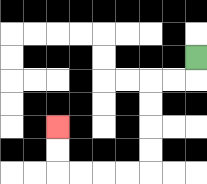{'start': '[8, 2]', 'end': '[2, 5]', 'path_directions': 'D,L,L,D,D,D,D,L,L,L,L,U,U', 'path_coordinates': '[[8, 2], [8, 3], [7, 3], [6, 3], [6, 4], [6, 5], [6, 6], [6, 7], [5, 7], [4, 7], [3, 7], [2, 7], [2, 6], [2, 5]]'}